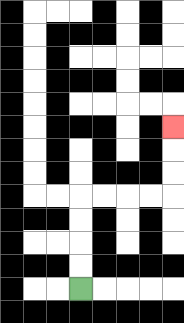{'start': '[3, 12]', 'end': '[7, 5]', 'path_directions': 'U,U,U,U,R,R,R,R,U,U,U', 'path_coordinates': '[[3, 12], [3, 11], [3, 10], [3, 9], [3, 8], [4, 8], [5, 8], [6, 8], [7, 8], [7, 7], [7, 6], [7, 5]]'}